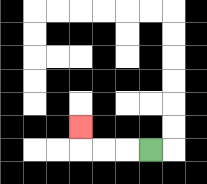{'start': '[6, 6]', 'end': '[3, 5]', 'path_directions': 'L,L,L,U', 'path_coordinates': '[[6, 6], [5, 6], [4, 6], [3, 6], [3, 5]]'}